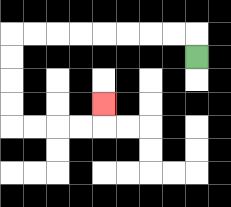{'start': '[8, 2]', 'end': '[4, 4]', 'path_directions': 'U,L,L,L,L,L,L,L,L,D,D,D,D,R,R,R,R,U', 'path_coordinates': '[[8, 2], [8, 1], [7, 1], [6, 1], [5, 1], [4, 1], [3, 1], [2, 1], [1, 1], [0, 1], [0, 2], [0, 3], [0, 4], [0, 5], [1, 5], [2, 5], [3, 5], [4, 5], [4, 4]]'}